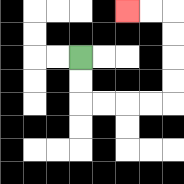{'start': '[3, 2]', 'end': '[5, 0]', 'path_directions': 'D,D,R,R,R,R,U,U,U,U,L,L', 'path_coordinates': '[[3, 2], [3, 3], [3, 4], [4, 4], [5, 4], [6, 4], [7, 4], [7, 3], [7, 2], [7, 1], [7, 0], [6, 0], [5, 0]]'}